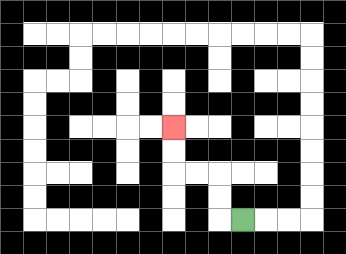{'start': '[10, 9]', 'end': '[7, 5]', 'path_directions': 'L,U,U,L,L,U,U', 'path_coordinates': '[[10, 9], [9, 9], [9, 8], [9, 7], [8, 7], [7, 7], [7, 6], [7, 5]]'}